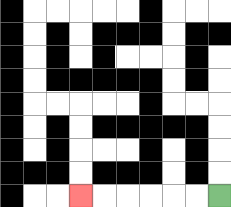{'start': '[9, 8]', 'end': '[3, 8]', 'path_directions': 'L,L,L,L,L,L', 'path_coordinates': '[[9, 8], [8, 8], [7, 8], [6, 8], [5, 8], [4, 8], [3, 8]]'}